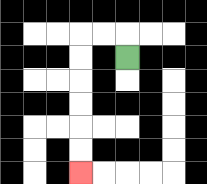{'start': '[5, 2]', 'end': '[3, 7]', 'path_directions': 'U,L,L,D,D,D,D,D,D', 'path_coordinates': '[[5, 2], [5, 1], [4, 1], [3, 1], [3, 2], [3, 3], [3, 4], [3, 5], [3, 6], [3, 7]]'}